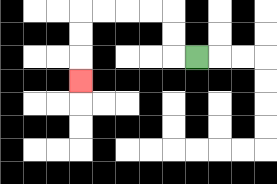{'start': '[8, 2]', 'end': '[3, 3]', 'path_directions': 'L,U,U,L,L,L,L,D,D,D', 'path_coordinates': '[[8, 2], [7, 2], [7, 1], [7, 0], [6, 0], [5, 0], [4, 0], [3, 0], [3, 1], [3, 2], [3, 3]]'}